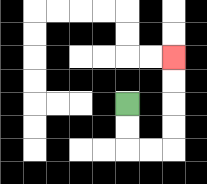{'start': '[5, 4]', 'end': '[7, 2]', 'path_directions': 'D,D,R,R,U,U,U,U', 'path_coordinates': '[[5, 4], [5, 5], [5, 6], [6, 6], [7, 6], [7, 5], [7, 4], [7, 3], [7, 2]]'}